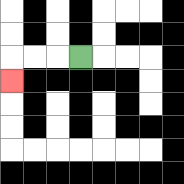{'start': '[3, 2]', 'end': '[0, 3]', 'path_directions': 'L,L,L,D', 'path_coordinates': '[[3, 2], [2, 2], [1, 2], [0, 2], [0, 3]]'}